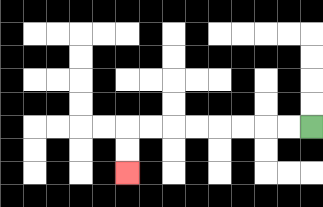{'start': '[13, 5]', 'end': '[5, 7]', 'path_directions': 'L,L,L,L,L,L,L,L,D,D', 'path_coordinates': '[[13, 5], [12, 5], [11, 5], [10, 5], [9, 5], [8, 5], [7, 5], [6, 5], [5, 5], [5, 6], [5, 7]]'}